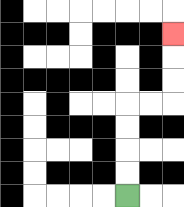{'start': '[5, 8]', 'end': '[7, 1]', 'path_directions': 'U,U,U,U,R,R,U,U,U', 'path_coordinates': '[[5, 8], [5, 7], [5, 6], [5, 5], [5, 4], [6, 4], [7, 4], [7, 3], [7, 2], [7, 1]]'}